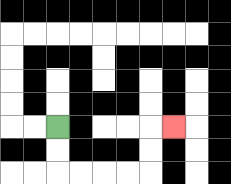{'start': '[2, 5]', 'end': '[7, 5]', 'path_directions': 'D,D,R,R,R,R,U,U,R', 'path_coordinates': '[[2, 5], [2, 6], [2, 7], [3, 7], [4, 7], [5, 7], [6, 7], [6, 6], [6, 5], [7, 5]]'}